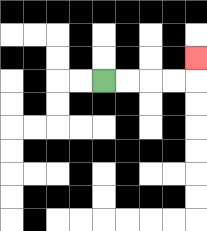{'start': '[4, 3]', 'end': '[8, 2]', 'path_directions': 'R,R,R,R,U', 'path_coordinates': '[[4, 3], [5, 3], [6, 3], [7, 3], [8, 3], [8, 2]]'}